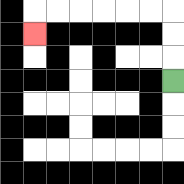{'start': '[7, 3]', 'end': '[1, 1]', 'path_directions': 'U,U,U,L,L,L,L,L,L,D', 'path_coordinates': '[[7, 3], [7, 2], [7, 1], [7, 0], [6, 0], [5, 0], [4, 0], [3, 0], [2, 0], [1, 0], [1, 1]]'}